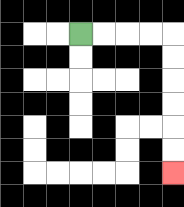{'start': '[3, 1]', 'end': '[7, 7]', 'path_directions': 'R,R,R,R,D,D,D,D,D,D', 'path_coordinates': '[[3, 1], [4, 1], [5, 1], [6, 1], [7, 1], [7, 2], [7, 3], [7, 4], [7, 5], [7, 6], [7, 7]]'}